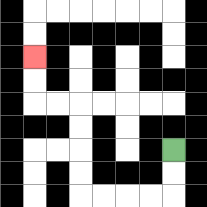{'start': '[7, 6]', 'end': '[1, 2]', 'path_directions': 'D,D,L,L,L,L,U,U,U,U,L,L,U,U', 'path_coordinates': '[[7, 6], [7, 7], [7, 8], [6, 8], [5, 8], [4, 8], [3, 8], [3, 7], [3, 6], [3, 5], [3, 4], [2, 4], [1, 4], [1, 3], [1, 2]]'}